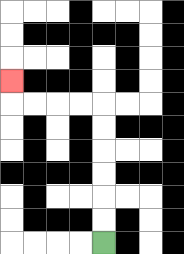{'start': '[4, 10]', 'end': '[0, 3]', 'path_directions': 'U,U,U,U,U,U,L,L,L,L,U', 'path_coordinates': '[[4, 10], [4, 9], [4, 8], [4, 7], [4, 6], [4, 5], [4, 4], [3, 4], [2, 4], [1, 4], [0, 4], [0, 3]]'}